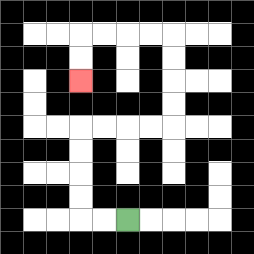{'start': '[5, 9]', 'end': '[3, 3]', 'path_directions': 'L,L,U,U,U,U,R,R,R,R,U,U,U,U,L,L,L,L,D,D', 'path_coordinates': '[[5, 9], [4, 9], [3, 9], [3, 8], [3, 7], [3, 6], [3, 5], [4, 5], [5, 5], [6, 5], [7, 5], [7, 4], [7, 3], [7, 2], [7, 1], [6, 1], [5, 1], [4, 1], [3, 1], [3, 2], [3, 3]]'}